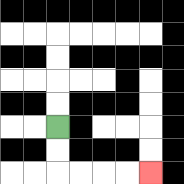{'start': '[2, 5]', 'end': '[6, 7]', 'path_directions': 'D,D,R,R,R,R', 'path_coordinates': '[[2, 5], [2, 6], [2, 7], [3, 7], [4, 7], [5, 7], [6, 7]]'}